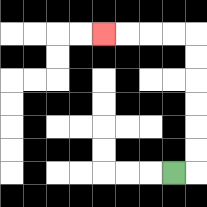{'start': '[7, 7]', 'end': '[4, 1]', 'path_directions': 'R,U,U,U,U,U,U,L,L,L,L', 'path_coordinates': '[[7, 7], [8, 7], [8, 6], [8, 5], [8, 4], [8, 3], [8, 2], [8, 1], [7, 1], [6, 1], [5, 1], [4, 1]]'}